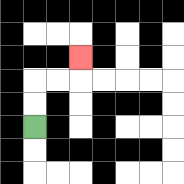{'start': '[1, 5]', 'end': '[3, 2]', 'path_directions': 'U,U,R,R,U', 'path_coordinates': '[[1, 5], [1, 4], [1, 3], [2, 3], [3, 3], [3, 2]]'}